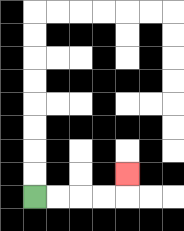{'start': '[1, 8]', 'end': '[5, 7]', 'path_directions': 'R,R,R,R,U', 'path_coordinates': '[[1, 8], [2, 8], [3, 8], [4, 8], [5, 8], [5, 7]]'}